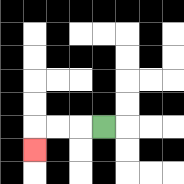{'start': '[4, 5]', 'end': '[1, 6]', 'path_directions': 'L,L,L,D', 'path_coordinates': '[[4, 5], [3, 5], [2, 5], [1, 5], [1, 6]]'}